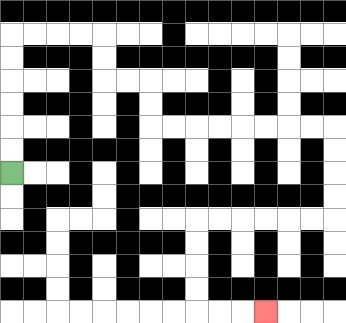{'start': '[0, 7]', 'end': '[11, 13]', 'path_directions': 'U,U,U,U,U,U,R,R,R,R,D,D,R,R,D,D,R,R,R,R,R,R,R,R,D,D,D,D,L,L,L,L,L,L,D,D,D,D,R,R,R', 'path_coordinates': '[[0, 7], [0, 6], [0, 5], [0, 4], [0, 3], [0, 2], [0, 1], [1, 1], [2, 1], [3, 1], [4, 1], [4, 2], [4, 3], [5, 3], [6, 3], [6, 4], [6, 5], [7, 5], [8, 5], [9, 5], [10, 5], [11, 5], [12, 5], [13, 5], [14, 5], [14, 6], [14, 7], [14, 8], [14, 9], [13, 9], [12, 9], [11, 9], [10, 9], [9, 9], [8, 9], [8, 10], [8, 11], [8, 12], [8, 13], [9, 13], [10, 13], [11, 13]]'}